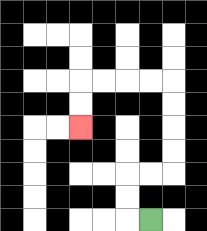{'start': '[6, 9]', 'end': '[3, 5]', 'path_directions': 'L,U,U,R,R,U,U,U,U,L,L,L,L,D,D', 'path_coordinates': '[[6, 9], [5, 9], [5, 8], [5, 7], [6, 7], [7, 7], [7, 6], [7, 5], [7, 4], [7, 3], [6, 3], [5, 3], [4, 3], [3, 3], [3, 4], [3, 5]]'}